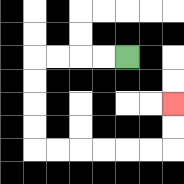{'start': '[5, 2]', 'end': '[7, 4]', 'path_directions': 'L,L,L,L,D,D,D,D,R,R,R,R,R,R,U,U', 'path_coordinates': '[[5, 2], [4, 2], [3, 2], [2, 2], [1, 2], [1, 3], [1, 4], [1, 5], [1, 6], [2, 6], [3, 6], [4, 6], [5, 6], [6, 6], [7, 6], [7, 5], [7, 4]]'}